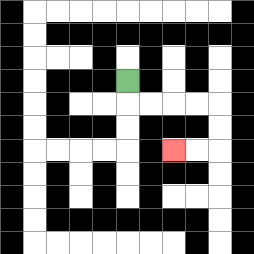{'start': '[5, 3]', 'end': '[7, 6]', 'path_directions': 'D,R,R,R,R,D,D,L,L', 'path_coordinates': '[[5, 3], [5, 4], [6, 4], [7, 4], [8, 4], [9, 4], [9, 5], [9, 6], [8, 6], [7, 6]]'}